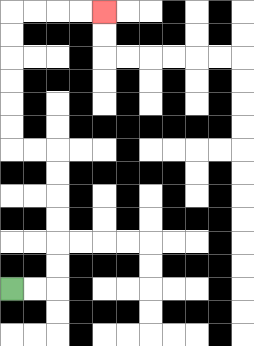{'start': '[0, 12]', 'end': '[4, 0]', 'path_directions': 'R,R,U,U,U,U,U,U,L,L,U,U,U,U,U,U,R,R,R,R', 'path_coordinates': '[[0, 12], [1, 12], [2, 12], [2, 11], [2, 10], [2, 9], [2, 8], [2, 7], [2, 6], [1, 6], [0, 6], [0, 5], [0, 4], [0, 3], [0, 2], [0, 1], [0, 0], [1, 0], [2, 0], [3, 0], [4, 0]]'}